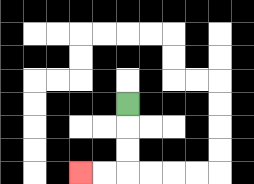{'start': '[5, 4]', 'end': '[3, 7]', 'path_directions': 'D,D,D,L,L', 'path_coordinates': '[[5, 4], [5, 5], [5, 6], [5, 7], [4, 7], [3, 7]]'}